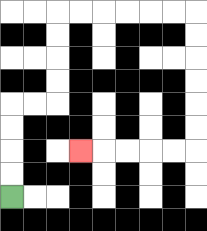{'start': '[0, 8]', 'end': '[3, 6]', 'path_directions': 'U,U,U,U,R,R,U,U,U,U,R,R,R,R,R,R,D,D,D,D,D,D,L,L,L,L,L', 'path_coordinates': '[[0, 8], [0, 7], [0, 6], [0, 5], [0, 4], [1, 4], [2, 4], [2, 3], [2, 2], [2, 1], [2, 0], [3, 0], [4, 0], [5, 0], [6, 0], [7, 0], [8, 0], [8, 1], [8, 2], [8, 3], [8, 4], [8, 5], [8, 6], [7, 6], [6, 6], [5, 6], [4, 6], [3, 6]]'}